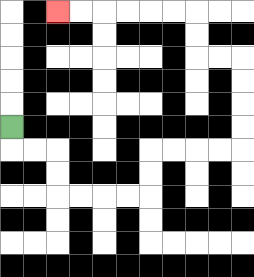{'start': '[0, 5]', 'end': '[2, 0]', 'path_directions': 'D,R,R,D,D,R,R,R,R,U,U,R,R,R,R,U,U,U,U,L,L,U,U,L,L,L,L,L,L', 'path_coordinates': '[[0, 5], [0, 6], [1, 6], [2, 6], [2, 7], [2, 8], [3, 8], [4, 8], [5, 8], [6, 8], [6, 7], [6, 6], [7, 6], [8, 6], [9, 6], [10, 6], [10, 5], [10, 4], [10, 3], [10, 2], [9, 2], [8, 2], [8, 1], [8, 0], [7, 0], [6, 0], [5, 0], [4, 0], [3, 0], [2, 0]]'}